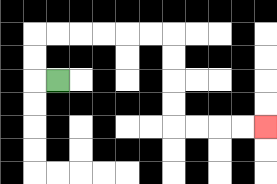{'start': '[2, 3]', 'end': '[11, 5]', 'path_directions': 'L,U,U,R,R,R,R,R,R,D,D,D,D,R,R,R,R', 'path_coordinates': '[[2, 3], [1, 3], [1, 2], [1, 1], [2, 1], [3, 1], [4, 1], [5, 1], [6, 1], [7, 1], [7, 2], [7, 3], [7, 4], [7, 5], [8, 5], [9, 5], [10, 5], [11, 5]]'}